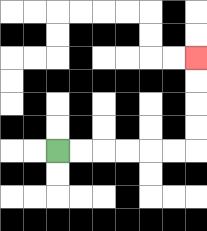{'start': '[2, 6]', 'end': '[8, 2]', 'path_directions': 'R,R,R,R,R,R,U,U,U,U', 'path_coordinates': '[[2, 6], [3, 6], [4, 6], [5, 6], [6, 6], [7, 6], [8, 6], [8, 5], [8, 4], [8, 3], [8, 2]]'}